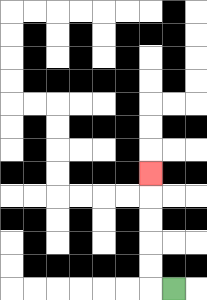{'start': '[7, 12]', 'end': '[6, 7]', 'path_directions': 'L,U,U,U,U,U', 'path_coordinates': '[[7, 12], [6, 12], [6, 11], [6, 10], [6, 9], [6, 8], [6, 7]]'}